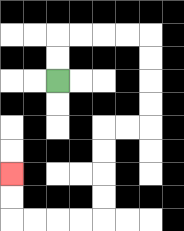{'start': '[2, 3]', 'end': '[0, 7]', 'path_directions': 'U,U,R,R,R,R,D,D,D,D,L,L,D,D,D,D,L,L,L,L,U,U', 'path_coordinates': '[[2, 3], [2, 2], [2, 1], [3, 1], [4, 1], [5, 1], [6, 1], [6, 2], [6, 3], [6, 4], [6, 5], [5, 5], [4, 5], [4, 6], [4, 7], [4, 8], [4, 9], [3, 9], [2, 9], [1, 9], [0, 9], [0, 8], [0, 7]]'}